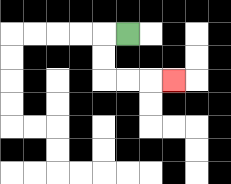{'start': '[5, 1]', 'end': '[7, 3]', 'path_directions': 'L,D,D,R,R,R', 'path_coordinates': '[[5, 1], [4, 1], [4, 2], [4, 3], [5, 3], [6, 3], [7, 3]]'}